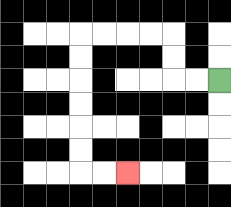{'start': '[9, 3]', 'end': '[5, 7]', 'path_directions': 'L,L,U,U,L,L,L,L,D,D,D,D,D,D,R,R', 'path_coordinates': '[[9, 3], [8, 3], [7, 3], [7, 2], [7, 1], [6, 1], [5, 1], [4, 1], [3, 1], [3, 2], [3, 3], [3, 4], [3, 5], [3, 6], [3, 7], [4, 7], [5, 7]]'}